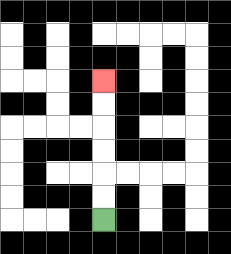{'start': '[4, 9]', 'end': '[4, 3]', 'path_directions': 'U,U,U,U,U,U', 'path_coordinates': '[[4, 9], [4, 8], [4, 7], [4, 6], [4, 5], [4, 4], [4, 3]]'}